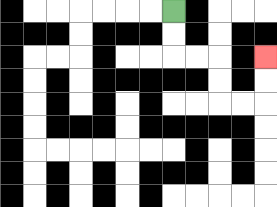{'start': '[7, 0]', 'end': '[11, 2]', 'path_directions': 'D,D,R,R,D,D,R,R,U,U', 'path_coordinates': '[[7, 0], [7, 1], [7, 2], [8, 2], [9, 2], [9, 3], [9, 4], [10, 4], [11, 4], [11, 3], [11, 2]]'}